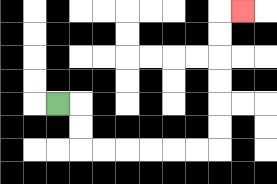{'start': '[2, 4]', 'end': '[10, 0]', 'path_directions': 'R,D,D,R,R,R,R,R,R,U,U,U,U,U,U,R', 'path_coordinates': '[[2, 4], [3, 4], [3, 5], [3, 6], [4, 6], [5, 6], [6, 6], [7, 6], [8, 6], [9, 6], [9, 5], [9, 4], [9, 3], [9, 2], [9, 1], [9, 0], [10, 0]]'}